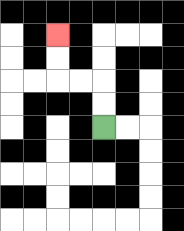{'start': '[4, 5]', 'end': '[2, 1]', 'path_directions': 'U,U,L,L,U,U', 'path_coordinates': '[[4, 5], [4, 4], [4, 3], [3, 3], [2, 3], [2, 2], [2, 1]]'}